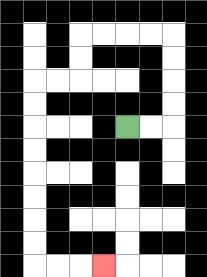{'start': '[5, 5]', 'end': '[4, 11]', 'path_directions': 'R,R,U,U,U,U,L,L,L,L,D,D,L,L,D,D,D,D,D,D,D,D,R,R,R', 'path_coordinates': '[[5, 5], [6, 5], [7, 5], [7, 4], [7, 3], [7, 2], [7, 1], [6, 1], [5, 1], [4, 1], [3, 1], [3, 2], [3, 3], [2, 3], [1, 3], [1, 4], [1, 5], [1, 6], [1, 7], [1, 8], [1, 9], [1, 10], [1, 11], [2, 11], [3, 11], [4, 11]]'}